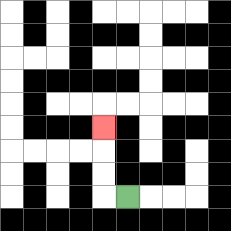{'start': '[5, 8]', 'end': '[4, 5]', 'path_directions': 'L,U,U,U', 'path_coordinates': '[[5, 8], [4, 8], [4, 7], [4, 6], [4, 5]]'}